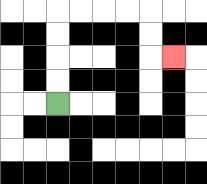{'start': '[2, 4]', 'end': '[7, 2]', 'path_directions': 'U,U,U,U,R,R,R,R,D,D,R', 'path_coordinates': '[[2, 4], [2, 3], [2, 2], [2, 1], [2, 0], [3, 0], [4, 0], [5, 0], [6, 0], [6, 1], [6, 2], [7, 2]]'}